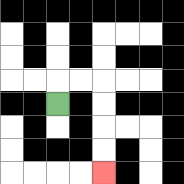{'start': '[2, 4]', 'end': '[4, 7]', 'path_directions': 'U,R,R,D,D,D,D', 'path_coordinates': '[[2, 4], [2, 3], [3, 3], [4, 3], [4, 4], [4, 5], [4, 6], [4, 7]]'}